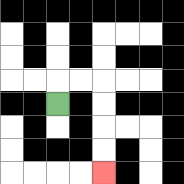{'start': '[2, 4]', 'end': '[4, 7]', 'path_directions': 'U,R,R,D,D,D,D', 'path_coordinates': '[[2, 4], [2, 3], [3, 3], [4, 3], [4, 4], [4, 5], [4, 6], [4, 7]]'}